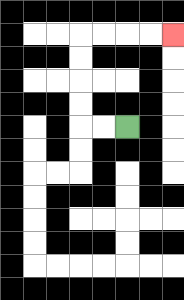{'start': '[5, 5]', 'end': '[7, 1]', 'path_directions': 'L,L,U,U,U,U,R,R,R,R', 'path_coordinates': '[[5, 5], [4, 5], [3, 5], [3, 4], [3, 3], [3, 2], [3, 1], [4, 1], [5, 1], [6, 1], [7, 1]]'}